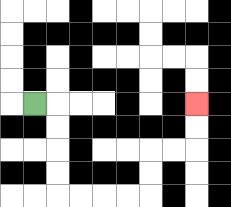{'start': '[1, 4]', 'end': '[8, 4]', 'path_directions': 'R,D,D,D,D,R,R,R,R,U,U,R,R,U,U', 'path_coordinates': '[[1, 4], [2, 4], [2, 5], [2, 6], [2, 7], [2, 8], [3, 8], [4, 8], [5, 8], [6, 8], [6, 7], [6, 6], [7, 6], [8, 6], [8, 5], [8, 4]]'}